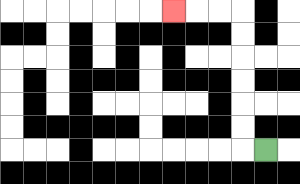{'start': '[11, 6]', 'end': '[7, 0]', 'path_directions': 'L,U,U,U,U,U,U,L,L,L', 'path_coordinates': '[[11, 6], [10, 6], [10, 5], [10, 4], [10, 3], [10, 2], [10, 1], [10, 0], [9, 0], [8, 0], [7, 0]]'}